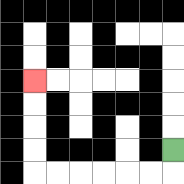{'start': '[7, 6]', 'end': '[1, 3]', 'path_directions': 'D,L,L,L,L,L,L,U,U,U,U', 'path_coordinates': '[[7, 6], [7, 7], [6, 7], [5, 7], [4, 7], [3, 7], [2, 7], [1, 7], [1, 6], [1, 5], [1, 4], [1, 3]]'}